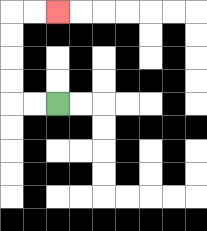{'start': '[2, 4]', 'end': '[2, 0]', 'path_directions': 'L,L,U,U,U,U,R,R', 'path_coordinates': '[[2, 4], [1, 4], [0, 4], [0, 3], [0, 2], [0, 1], [0, 0], [1, 0], [2, 0]]'}